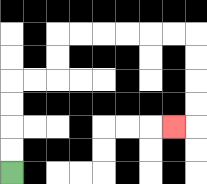{'start': '[0, 7]', 'end': '[7, 5]', 'path_directions': 'U,U,U,U,R,R,U,U,R,R,R,R,R,R,D,D,D,D,L', 'path_coordinates': '[[0, 7], [0, 6], [0, 5], [0, 4], [0, 3], [1, 3], [2, 3], [2, 2], [2, 1], [3, 1], [4, 1], [5, 1], [6, 1], [7, 1], [8, 1], [8, 2], [8, 3], [8, 4], [8, 5], [7, 5]]'}